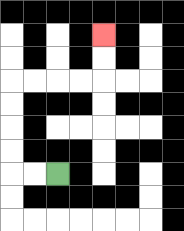{'start': '[2, 7]', 'end': '[4, 1]', 'path_directions': 'L,L,U,U,U,U,R,R,R,R,U,U', 'path_coordinates': '[[2, 7], [1, 7], [0, 7], [0, 6], [0, 5], [0, 4], [0, 3], [1, 3], [2, 3], [3, 3], [4, 3], [4, 2], [4, 1]]'}